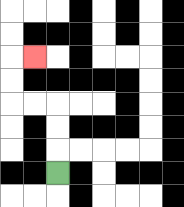{'start': '[2, 7]', 'end': '[1, 2]', 'path_directions': 'U,U,U,L,L,U,U,R', 'path_coordinates': '[[2, 7], [2, 6], [2, 5], [2, 4], [1, 4], [0, 4], [0, 3], [0, 2], [1, 2]]'}